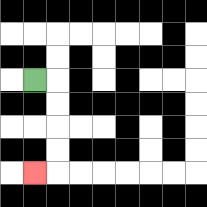{'start': '[1, 3]', 'end': '[1, 7]', 'path_directions': 'R,D,D,D,D,L', 'path_coordinates': '[[1, 3], [2, 3], [2, 4], [2, 5], [2, 6], [2, 7], [1, 7]]'}